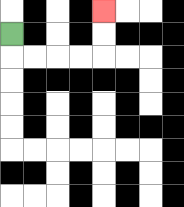{'start': '[0, 1]', 'end': '[4, 0]', 'path_directions': 'D,R,R,R,R,U,U', 'path_coordinates': '[[0, 1], [0, 2], [1, 2], [2, 2], [3, 2], [4, 2], [4, 1], [4, 0]]'}